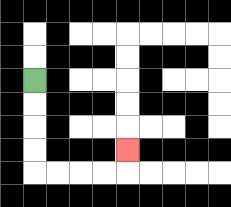{'start': '[1, 3]', 'end': '[5, 6]', 'path_directions': 'D,D,D,D,R,R,R,R,U', 'path_coordinates': '[[1, 3], [1, 4], [1, 5], [1, 6], [1, 7], [2, 7], [3, 7], [4, 7], [5, 7], [5, 6]]'}